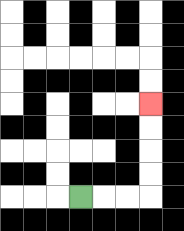{'start': '[3, 8]', 'end': '[6, 4]', 'path_directions': 'R,R,R,U,U,U,U', 'path_coordinates': '[[3, 8], [4, 8], [5, 8], [6, 8], [6, 7], [6, 6], [6, 5], [6, 4]]'}